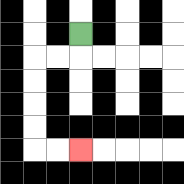{'start': '[3, 1]', 'end': '[3, 6]', 'path_directions': 'D,L,L,D,D,D,D,R,R', 'path_coordinates': '[[3, 1], [3, 2], [2, 2], [1, 2], [1, 3], [1, 4], [1, 5], [1, 6], [2, 6], [3, 6]]'}